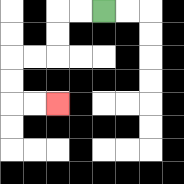{'start': '[4, 0]', 'end': '[2, 4]', 'path_directions': 'L,L,D,D,L,L,D,D,R,R', 'path_coordinates': '[[4, 0], [3, 0], [2, 0], [2, 1], [2, 2], [1, 2], [0, 2], [0, 3], [0, 4], [1, 4], [2, 4]]'}